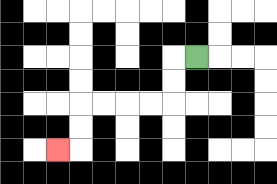{'start': '[8, 2]', 'end': '[2, 6]', 'path_directions': 'L,D,D,L,L,L,L,D,D,L', 'path_coordinates': '[[8, 2], [7, 2], [7, 3], [7, 4], [6, 4], [5, 4], [4, 4], [3, 4], [3, 5], [3, 6], [2, 6]]'}